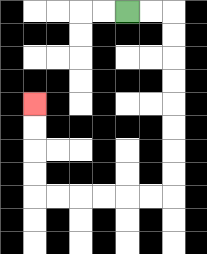{'start': '[5, 0]', 'end': '[1, 4]', 'path_directions': 'R,R,D,D,D,D,D,D,D,D,L,L,L,L,L,L,U,U,U,U', 'path_coordinates': '[[5, 0], [6, 0], [7, 0], [7, 1], [7, 2], [7, 3], [7, 4], [7, 5], [7, 6], [7, 7], [7, 8], [6, 8], [5, 8], [4, 8], [3, 8], [2, 8], [1, 8], [1, 7], [1, 6], [1, 5], [1, 4]]'}